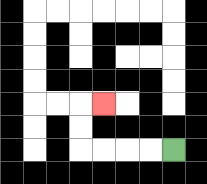{'start': '[7, 6]', 'end': '[4, 4]', 'path_directions': 'L,L,L,L,U,U,R', 'path_coordinates': '[[7, 6], [6, 6], [5, 6], [4, 6], [3, 6], [3, 5], [3, 4], [4, 4]]'}